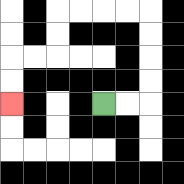{'start': '[4, 4]', 'end': '[0, 4]', 'path_directions': 'R,R,U,U,U,U,L,L,L,L,D,D,L,L,D,D', 'path_coordinates': '[[4, 4], [5, 4], [6, 4], [6, 3], [6, 2], [6, 1], [6, 0], [5, 0], [4, 0], [3, 0], [2, 0], [2, 1], [2, 2], [1, 2], [0, 2], [0, 3], [0, 4]]'}